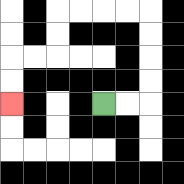{'start': '[4, 4]', 'end': '[0, 4]', 'path_directions': 'R,R,U,U,U,U,L,L,L,L,D,D,L,L,D,D', 'path_coordinates': '[[4, 4], [5, 4], [6, 4], [6, 3], [6, 2], [6, 1], [6, 0], [5, 0], [4, 0], [3, 0], [2, 0], [2, 1], [2, 2], [1, 2], [0, 2], [0, 3], [0, 4]]'}